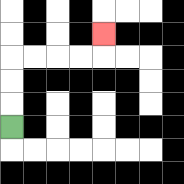{'start': '[0, 5]', 'end': '[4, 1]', 'path_directions': 'U,U,U,R,R,R,R,U', 'path_coordinates': '[[0, 5], [0, 4], [0, 3], [0, 2], [1, 2], [2, 2], [3, 2], [4, 2], [4, 1]]'}